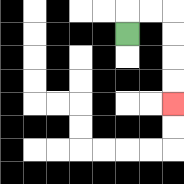{'start': '[5, 1]', 'end': '[7, 4]', 'path_directions': 'U,R,R,D,D,D,D', 'path_coordinates': '[[5, 1], [5, 0], [6, 0], [7, 0], [7, 1], [7, 2], [7, 3], [7, 4]]'}